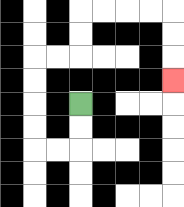{'start': '[3, 4]', 'end': '[7, 3]', 'path_directions': 'D,D,L,L,U,U,U,U,R,R,U,U,R,R,R,R,D,D,D', 'path_coordinates': '[[3, 4], [3, 5], [3, 6], [2, 6], [1, 6], [1, 5], [1, 4], [1, 3], [1, 2], [2, 2], [3, 2], [3, 1], [3, 0], [4, 0], [5, 0], [6, 0], [7, 0], [7, 1], [7, 2], [7, 3]]'}